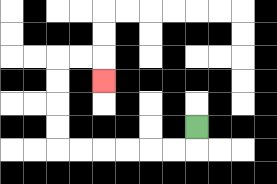{'start': '[8, 5]', 'end': '[4, 3]', 'path_directions': 'D,L,L,L,L,L,L,U,U,U,U,R,R,D', 'path_coordinates': '[[8, 5], [8, 6], [7, 6], [6, 6], [5, 6], [4, 6], [3, 6], [2, 6], [2, 5], [2, 4], [2, 3], [2, 2], [3, 2], [4, 2], [4, 3]]'}